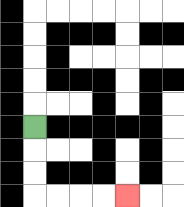{'start': '[1, 5]', 'end': '[5, 8]', 'path_directions': 'D,D,D,R,R,R,R', 'path_coordinates': '[[1, 5], [1, 6], [1, 7], [1, 8], [2, 8], [3, 8], [4, 8], [5, 8]]'}